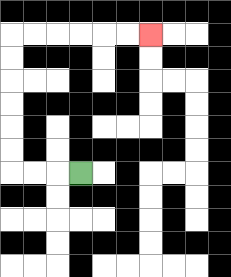{'start': '[3, 7]', 'end': '[6, 1]', 'path_directions': 'L,L,L,U,U,U,U,U,U,R,R,R,R,R,R', 'path_coordinates': '[[3, 7], [2, 7], [1, 7], [0, 7], [0, 6], [0, 5], [0, 4], [0, 3], [0, 2], [0, 1], [1, 1], [2, 1], [3, 1], [4, 1], [5, 1], [6, 1]]'}